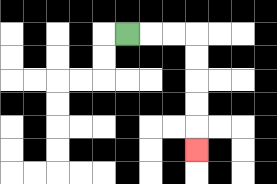{'start': '[5, 1]', 'end': '[8, 6]', 'path_directions': 'R,R,R,D,D,D,D,D', 'path_coordinates': '[[5, 1], [6, 1], [7, 1], [8, 1], [8, 2], [8, 3], [8, 4], [8, 5], [8, 6]]'}